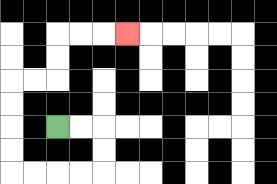{'start': '[2, 5]', 'end': '[5, 1]', 'path_directions': 'R,R,D,D,L,L,L,L,U,U,U,U,R,R,U,U,R,R,R', 'path_coordinates': '[[2, 5], [3, 5], [4, 5], [4, 6], [4, 7], [3, 7], [2, 7], [1, 7], [0, 7], [0, 6], [0, 5], [0, 4], [0, 3], [1, 3], [2, 3], [2, 2], [2, 1], [3, 1], [4, 1], [5, 1]]'}